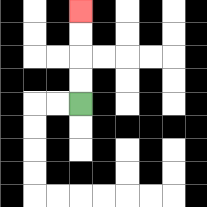{'start': '[3, 4]', 'end': '[3, 0]', 'path_directions': 'U,U,U,U', 'path_coordinates': '[[3, 4], [3, 3], [3, 2], [3, 1], [3, 0]]'}